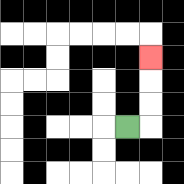{'start': '[5, 5]', 'end': '[6, 2]', 'path_directions': 'R,U,U,U', 'path_coordinates': '[[5, 5], [6, 5], [6, 4], [6, 3], [6, 2]]'}